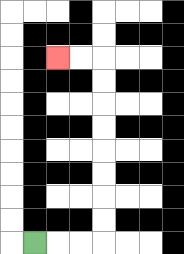{'start': '[1, 10]', 'end': '[2, 2]', 'path_directions': 'R,R,R,U,U,U,U,U,U,U,U,L,L', 'path_coordinates': '[[1, 10], [2, 10], [3, 10], [4, 10], [4, 9], [4, 8], [4, 7], [4, 6], [4, 5], [4, 4], [4, 3], [4, 2], [3, 2], [2, 2]]'}